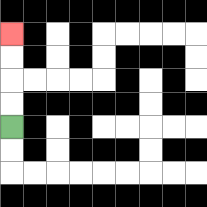{'start': '[0, 5]', 'end': '[0, 1]', 'path_directions': 'U,U,U,U', 'path_coordinates': '[[0, 5], [0, 4], [0, 3], [0, 2], [0, 1]]'}